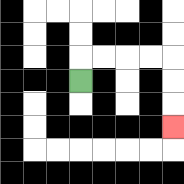{'start': '[3, 3]', 'end': '[7, 5]', 'path_directions': 'U,R,R,R,R,D,D,D', 'path_coordinates': '[[3, 3], [3, 2], [4, 2], [5, 2], [6, 2], [7, 2], [7, 3], [7, 4], [7, 5]]'}